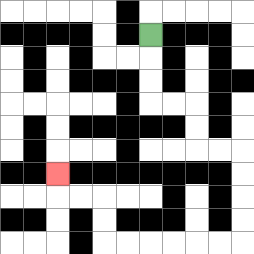{'start': '[6, 1]', 'end': '[2, 7]', 'path_directions': 'D,D,D,R,R,D,D,R,R,D,D,D,D,L,L,L,L,L,L,U,U,L,L,U', 'path_coordinates': '[[6, 1], [6, 2], [6, 3], [6, 4], [7, 4], [8, 4], [8, 5], [8, 6], [9, 6], [10, 6], [10, 7], [10, 8], [10, 9], [10, 10], [9, 10], [8, 10], [7, 10], [6, 10], [5, 10], [4, 10], [4, 9], [4, 8], [3, 8], [2, 8], [2, 7]]'}